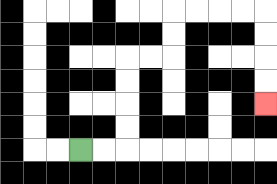{'start': '[3, 6]', 'end': '[11, 4]', 'path_directions': 'R,R,U,U,U,U,R,R,U,U,R,R,R,R,D,D,D,D', 'path_coordinates': '[[3, 6], [4, 6], [5, 6], [5, 5], [5, 4], [5, 3], [5, 2], [6, 2], [7, 2], [7, 1], [7, 0], [8, 0], [9, 0], [10, 0], [11, 0], [11, 1], [11, 2], [11, 3], [11, 4]]'}